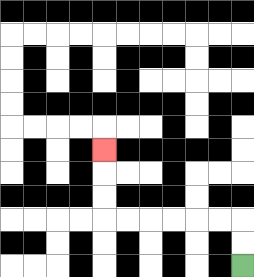{'start': '[10, 11]', 'end': '[4, 6]', 'path_directions': 'U,U,L,L,L,L,L,L,U,U,U', 'path_coordinates': '[[10, 11], [10, 10], [10, 9], [9, 9], [8, 9], [7, 9], [6, 9], [5, 9], [4, 9], [4, 8], [4, 7], [4, 6]]'}